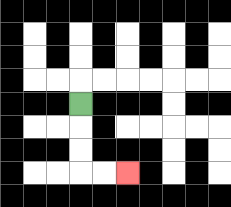{'start': '[3, 4]', 'end': '[5, 7]', 'path_directions': 'D,D,D,R,R', 'path_coordinates': '[[3, 4], [3, 5], [3, 6], [3, 7], [4, 7], [5, 7]]'}